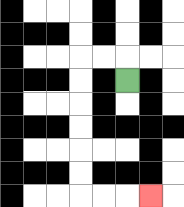{'start': '[5, 3]', 'end': '[6, 8]', 'path_directions': 'U,L,L,D,D,D,D,D,D,R,R,R', 'path_coordinates': '[[5, 3], [5, 2], [4, 2], [3, 2], [3, 3], [3, 4], [3, 5], [3, 6], [3, 7], [3, 8], [4, 8], [5, 8], [6, 8]]'}